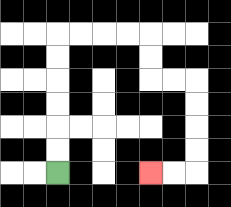{'start': '[2, 7]', 'end': '[6, 7]', 'path_directions': 'U,U,U,U,U,U,R,R,R,R,D,D,R,R,D,D,D,D,L,L', 'path_coordinates': '[[2, 7], [2, 6], [2, 5], [2, 4], [2, 3], [2, 2], [2, 1], [3, 1], [4, 1], [5, 1], [6, 1], [6, 2], [6, 3], [7, 3], [8, 3], [8, 4], [8, 5], [8, 6], [8, 7], [7, 7], [6, 7]]'}